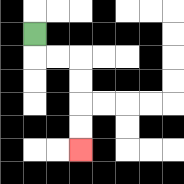{'start': '[1, 1]', 'end': '[3, 6]', 'path_directions': 'D,R,R,D,D,D,D', 'path_coordinates': '[[1, 1], [1, 2], [2, 2], [3, 2], [3, 3], [3, 4], [3, 5], [3, 6]]'}